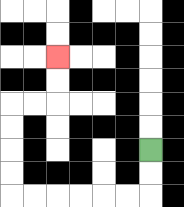{'start': '[6, 6]', 'end': '[2, 2]', 'path_directions': 'D,D,L,L,L,L,L,L,U,U,U,U,R,R,U,U', 'path_coordinates': '[[6, 6], [6, 7], [6, 8], [5, 8], [4, 8], [3, 8], [2, 8], [1, 8], [0, 8], [0, 7], [0, 6], [0, 5], [0, 4], [1, 4], [2, 4], [2, 3], [2, 2]]'}